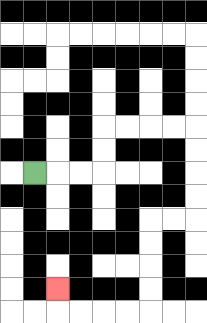{'start': '[1, 7]', 'end': '[2, 12]', 'path_directions': 'R,R,R,U,U,R,R,R,R,D,D,D,D,L,L,D,D,D,D,L,L,L,L,U', 'path_coordinates': '[[1, 7], [2, 7], [3, 7], [4, 7], [4, 6], [4, 5], [5, 5], [6, 5], [7, 5], [8, 5], [8, 6], [8, 7], [8, 8], [8, 9], [7, 9], [6, 9], [6, 10], [6, 11], [6, 12], [6, 13], [5, 13], [4, 13], [3, 13], [2, 13], [2, 12]]'}